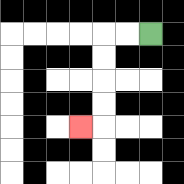{'start': '[6, 1]', 'end': '[3, 5]', 'path_directions': 'L,L,D,D,D,D,L', 'path_coordinates': '[[6, 1], [5, 1], [4, 1], [4, 2], [4, 3], [4, 4], [4, 5], [3, 5]]'}